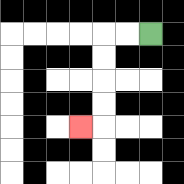{'start': '[6, 1]', 'end': '[3, 5]', 'path_directions': 'L,L,D,D,D,D,L', 'path_coordinates': '[[6, 1], [5, 1], [4, 1], [4, 2], [4, 3], [4, 4], [4, 5], [3, 5]]'}